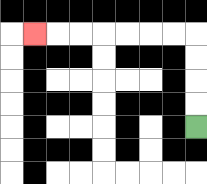{'start': '[8, 5]', 'end': '[1, 1]', 'path_directions': 'U,U,U,U,L,L,L,L,L,L,L', 'path_coordinates': '[[8, 5], [8, 4], [8, 3], [8, 2], [8, 1], [7, 1], [6, 1], [5, 1], [4, 1], [3, 1], [2, 1], [1, 1]]'}